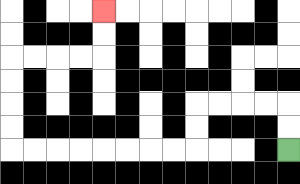{'start': '[12, 6]', 'end': '[4, 0]', 'path_directions': 'U,U,L,L,L,L,D,D,L,L,L,L,L,L,L,L,U,U,U,U,R,R,R,R,U,U', 'path_coordinates': '[[12, 6], [12, 5], [12, 4], [11, 4], [10, 4], [9, 4], [8, 4], [8, 5], [8, 6], [7, 6], [6, 6], [5, 6], [4, 6], [3, 6], [2, 6], [1, 6], [0, 6], [0, 5], [0, 4], [0, 3], [0, 2], [1, 2], [2, 2], [3, 2], [4, 2], [4, 1], [4, 0]]'}